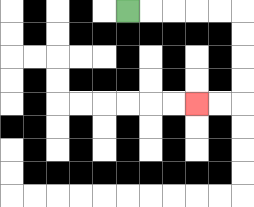{'start': '[5, 0]', 'end': '[8, 4]', 'path_directions': 'R,R,R,R,R,D,D,D,D,L,L', 'path_coordinates': '[[5, 0], [6, 0], [7, 0], [8, 0], [9, 0], [10, 0], [10, 1], [10, 2], [10, 3], [10, 4], [9, 4], [8, 4]]'}